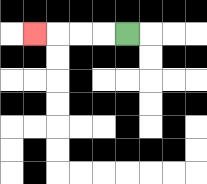{'start': '[5, 1]', 'end': '[1, 1]', 'path_directions': 'L,L,L,L', 'path_coordinates': '[[5, 1], [4, 1], [3, 1], [2, 1], [1, 1]]'}